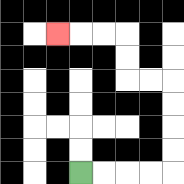{'start': '[3, 7]', 'end': '[2, 1]', 'path_directions': 'R,R,R,R,U,U,U,U,L,L,U,U,L,L,L', 'path_coordinates': '[[3, 7], [4, 7], [5, 7], [6, 7], [7, 7], [7, 6], [7, 5], [7, 4], [7, 3], [6, 3], [5, 3], [5, 2], [5, 1], [4, 1], [3, 1], [2, 1]]'}